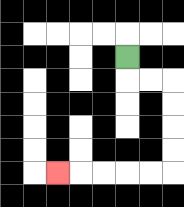{'start': '[5, 2]', 'end': '[2, 7]', 'path_directions': 'D,R,R,D,D,D,D,L,L,L,L,L', 'path_coordinates': '[[5, 2], [5, 3], [6, 3], [7, 3], [7, 4], [7, 5], [7, 6], [7, 7], [6, 7], [5, 7], [4, 7], [3, 7], [2, 7]]'}